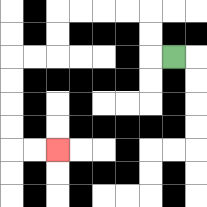{'start': '[7, 2]', 'end': '[2, 6]', 'path_directions': 'L,U,U,L,L,L,L,D,D,L,L,D,D,D,D,R,R', 'path_coordinates': '[[7, 2], [6, 2], [6, 1], [6, 0], [5, 0], [4, 0], [3, 0], [2, 0], [2, 1], [2, 2], [1, 2], [0, 2], [0, 3], [0, 4], [0, 5], [0, 6], [1, 6], [2, 6]]'}